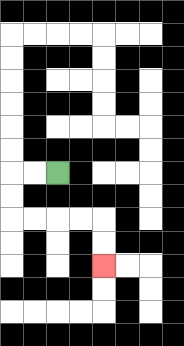{'start': '[2, 7]', 'end': '[4, 11]', 'path_directions': 'L,L,D,D,R,R,R,R,D,D', 'path_coordinates': '[[2, 7], [1, 7], [0, 7], [0, 8], [0, 9], [1, 9], [2, 9], [3, 9], [4, 9], [4, 10], [4, 11]]'}